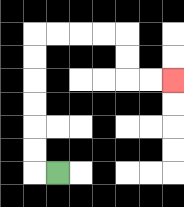{'start': '[2, 7]', 'end': '[7, 3]', 'path_directions': 'L,U,U,U,U,U,U,R,R,R,R,D,D,R,R', 'path_coordinates': '[[2, 7], [1, 7], [1, 6], [1, 5], [1, 4], [1, 3], [1, 2], [1, 1], [2, 1], [3, 1], [4, 1], [5, 1], [5, 2], [5, 3], [6, 3], [7, 3]]'}